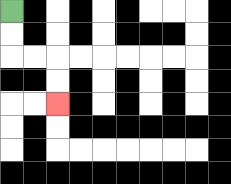{'start': '[0, 0]', 'end': '[2, 4]', 'path_directions': 'D,D,R,R,D,D', 'path_coordinates': '[[0, 0], [0, 1], [0, 2], [1, 2], [2, 2], [2, 3], [2, 4]]'}